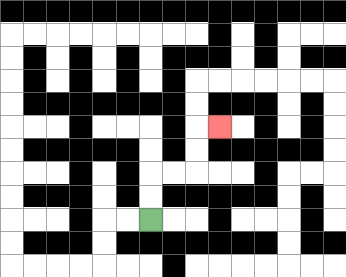{'start': '[6, 9]', 'end': '[9, 5]', 'path_directions': 'U,U,R,R,U,U,R', 'path_coordinates': '[[6, 9], [6, 8], [6, 7], [7, 7], [8, 7], [8, 6], [8, 5], [9, 5]]'}